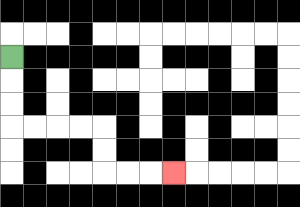{'start': '[0, 2]', 'end': '[7, 7]', 'path_directions': 'D,D,D,R,R,R,R,D,D,R,R,R', 'path_coordinates': '[[0, 2], [0, 3], [0, 4], [0, 5], [1, 5], [2, 5], [3, 5], [4, 5], [4, 6], [4, 7], [5, 7], [6, 7], [7, 7]]'}